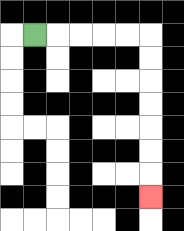{'start': '[1, 1]', 'end': '[6, 8]', 'path_directions': 'R,R,R,R,R,D,D,D,D,D,D,D', 'path_coordinates': '[[1, 1], [2, 1], [3, 1], [4, 1], [5, 1], [6, 1], [6, 2], [6, 3], [6, 4], [6, 5], [6, 6], [6, 7], [6, 8]]'}